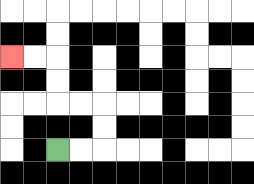{'start': '[2, 6]', 'end': '[0, 2]', 'path_directions': 'R,R,U,U,L,L,U,U,L,L', 'path_coordinates': '[[2, 6], [3, 6], [4, 6], [4, 5], [4, 4], [3, 4], [2, 4], [2, 3], [2, 2], [1, 2], [0, 2]]'}